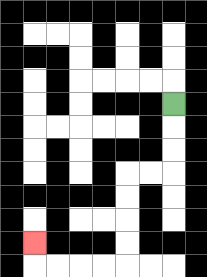{'start': '[7, 4]', 'end': '[1, 10]', 'path_directions': 'D,D,D,L,L,D,D,D,D,L,L,L,L,U', 'path_coordinates': '[[7, 4], [7, 5], [7, 6], [7, 7], [6, 7], [5, 7], [5, 8], [5, 9], [5, 10], [5, 11], [4, 11], [3, 11], [2, 11], [1, 11], [1, 10]]'}